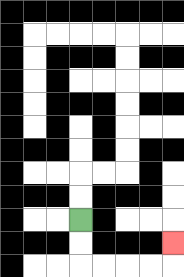{'start': '[3, 9]', 'end': '[7, 10]', 'path_directions': 'D,D,R,R,R,R,U', 'path_coordinates': '[[3, 9], [3, 10], [3, 11], [4, 11], [5, 11], [6, 11], [7, 11], [7, 10]]'}